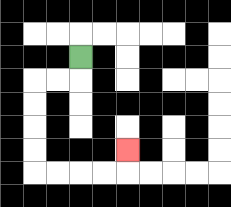{'start': '[3, 2]', 'end': '[5, 6]', 'path_directions': 'D,L,L,D,D,D,D,R,R,R,R,U', 'path_coordinates': '[[3, 2], [3, 3], [2, 3], [1, 3], [1, 4], [1, 5], [1, 6], [1, 7], [2, 7], [3, 7], [4, 7], [5, 7], [5, 6]]'}